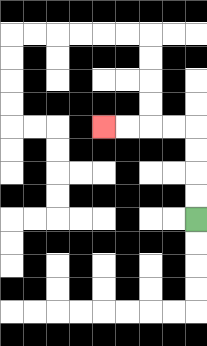{'start': '[8, 9]', 'end': '[4, 5]', 'path_directions': 'U,U,U,U,L,L,L,L', 'path_coordinates': '[[8, 9], [8, 8], [8, 7], [8, 6], [8, 5], [7, 5], [6, 5], [5, 5], [4, 5]]'}